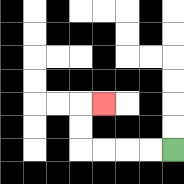{'start': '[7, 6]', 'end': '[4, 4]', 'path_directions': 'L,L,L,L,U,U,R', 'path_coordinates': '[[7, 6], [6, 6], [5, 6], [4, 6], [3, 6], [3, 5], [3, 4], [4, 4]]'}